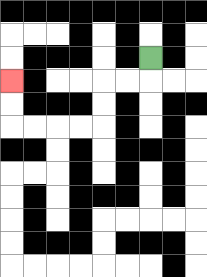{'start': '[6, 2]', 'end': '[0, 3]', 'path_directions': 'D,L,L,D,D,L,L,L,L,U,U', 'path_coordinates': '[[6, 2], [6, 3], [5, 3], [4, 3], [4, 4], [4, 5], [3, 5], [2, 5], [1, 5], [0, 5], [0, 4], [0, 3]]'}